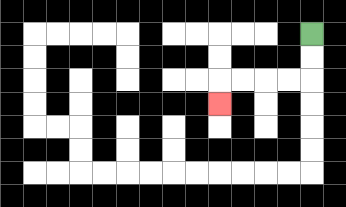{'start': '[13, 1]', 'end': '[9, 4]', 'path_directions': 'D,D,L,L,L,L,D', 'path_coordinates': '[[13, 1], [13, 2], [13, 3], [12, 3], [11, 3], [10, 3], [9, 3], [9, 4]]'}